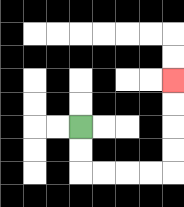{'start': '[3, 5]', 'end': '[7, 3]', 'path_directions': 'D,D,R,R,R,R,U,U,U,U', 'path_coordinates': '[[3, 5], [3, 6], [3, 7], [4, 7], [5, 7], [6, 7], [7, 7], [7, 6], [7, 5], [7, 4], [7, 3]]'}